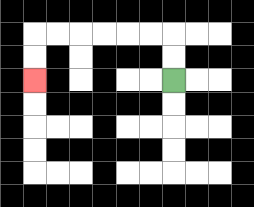{'start': '[7, 3]', 'end': '[1, 3]', 'path_directions': 'U,U,L,L,L,L,L,L,D,D', 'path_coordinates': '[[7, 3], [7, 2], [7, 1], [6, 1], [5, 1], [4, 1], [3, 1], [2, 1], [1, 1], [1, 2], [1, 3]]'}